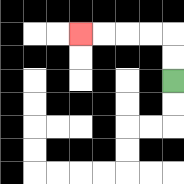{'start': '[7, 3]', 'end': '[3, 1]', 'path_directions': 'U,U,L,L,L,L', 'path_coordinates': '[[7, 3], [7, 2], [7, 1], [6, 1], [5, 1], [4, 1], [3, 1]]'}